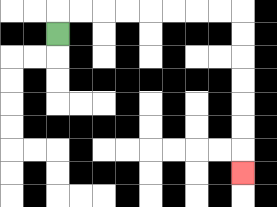{'start': '[2, 1]', 'end': '[10, 7]', 'path_directions': 'U,R,R,R,R,R,R,R,R,D,D,D,D,D,D,D', 'path_coordinates': '[[2, 1], [2, 0], [3, 0], [4, 0], [5, 0], [6, 0], [7, 0], [8, 0], [9, 0], [10, 0], [10, 1], [10, 2], [10, 3], [10, 4], [10, 5], [10, 6], [10, 7]]'}